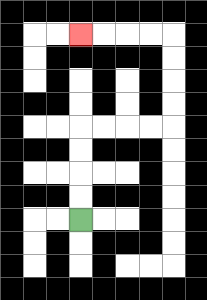{'start': '[3, 9]', 'end': '[3, 1]', 'path_directions': 'U,U,U,U,R,R,R,R,U,U,U,U,L,L,L,L', 'path_coordinates': '[[3, 9], [3, 8], [3, 7], [3, 6], [3, 5], [4, 5], [5, 5], [6, 5], [7, 5], [7, 4], [7, 3], [7, 2], [7, 1], [6, 1], [5, 1], [4, 1], [3, 1]]'}